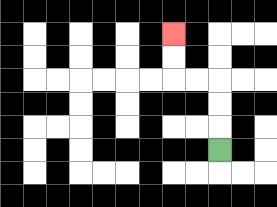{'start': '[9, 6]', 'end': '[7, 1]', 'path_directions': 'U,U,U,L,L,U,U', 'path_coordinates': '[[9, 6], [9, 5], [9, 4], [9, 3], [8, 3], [7, 3], [7, 2], [7, 1]]'}